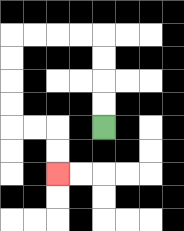{'start': '[4, 5]', 'end': '[2, 7]', 'path_directions': 'U,U,U,U,L,L,L,L,D,D,D,D,R,R,D,D', 'path_coordinates': '[[4, 5], [4, 4], [4, 3], [4, 2], [4, 1], [3, 1], [2, 1], [1, 1], [0, 1], [0, 2], [0, 3], [0, 4], [0, 5], [1, 5], [2, 5], [2, 6], [2, 7]]'}